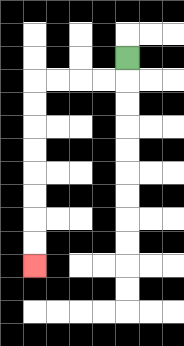{'start': '[5, 2]', 'end': '[1, 11]', 'path_directions': 'D,L,L,L,L,D,D,D,D,D,D,D,D', 'path_coordinates': '[[5, 2], [5, 3], [4, 3], [3, 3], [2, 3], [1, 3], [1, 4], [1, 5], [1, 6], [1, 7], [1, 8], [1, 9], [1, 10], [1, 11]]'}